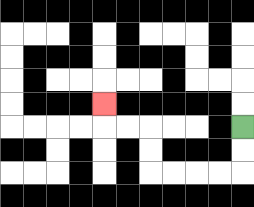{'start': '[10, 5]', 'end': '[4, 4]', 'path_directions': 'D,D,L,L,L,L,U,U,L,L,U', 'path_coordinates': '[[10, 5], [10, 6], [10, 7], [9, 7], [8, 7], [7, 7], [6, 7], [6, 6], [6, 5], [5, 5], [4, 5], [4, 4]]'}